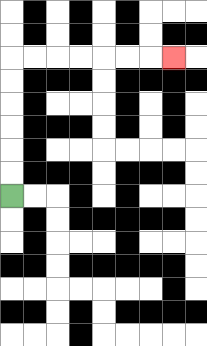{'start': '[0, 8]', 'end': '[7, 2]', 'path_directions': 'U,U,U,U,U,U,R,R,R,R,R,R,R', 'path_coordinates': '[[0, 8], [0, 7], [0, 6], [0, 5], [0, 4], [0, 3], [0, 2], [1, 2], [2, 2], [3, 2], [4, 2], [5, 2], [6, 2], [7, 2]]'}